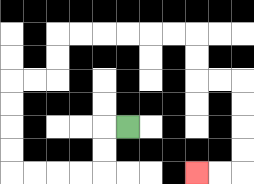{'start': '[5, 5]', 'end': '[8, 7]', 'path_directions': 'L,D,D,L,L,L,L,U,U,U,U,R,R,U,U,R,R,R,R,R,R,D,D,R,R,D,D,D,D,L,L', 'path_coordinates': '[[5, 5], [4, 5], [4, 6], [4, 7], [3, 7], [2, 7], [1, 7], [0, 7], [0, 6], [0, 5], [0, 4], [0, 3], [1, 3], [2, 3], [2, 2], [2, 1], [3, 1], [4, 1], [5, 1], [6, 1], [7, 1], [8, 1], [8, 2], [8, 3], [9, 3], [10, 3], [10, 4], [10, 5], [10, 6], [10, 7], [9, 7], [8, 7]]'}